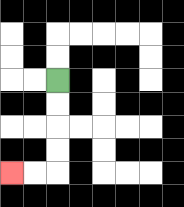{'start': '[2, 3]', 'end': '[0, 7]', 'path_directions': 'D,D,D,D,L,L', 'path_coordinates': '[[2, 3], [2, 4], [2, 5], [2, 6], [2, 7], [1, 7], [0, 7]]'}